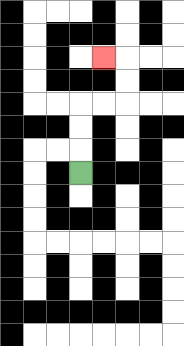{'start': '[3, 7]', 'end': '[4, 2]', 'path_directions': 'U,U,U,R,R,U,U,L', 'path_coordinates': '[[3, 7], [3, 6], [3, 5], [3, 4], [4, 4], [5, 4], [5, 3], [5, 2], [4, 2]]'}